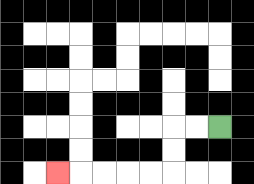{'start': '[9, 5]', 'end': '[2, 7]', 'path_directions': 'L,L,D,D,L,L,L,L,L', 'path_coordinates': '[[9, 5], [8, 5], [7, 5], [7, 6], [7, 7], [6, 7], [5, 7], [4, 7], [3, 7], [2, 7]]'}